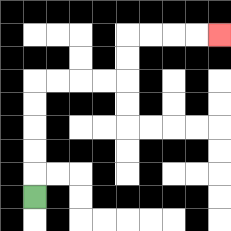{'start': '[1, 8]', 'end': '[9, 1]', 'path_directions': 'U,U,U,U,U,R,R,R,R,U,U,R,R,R,R', 'path_coordinates': '[[1, 8], [1, 7], [1, 6], [1, 5], [1, 4], [1, 3], [2, 3], [3, 3], [4, 3], [5, 3], [5, 2], [5, 1], [6, 1], [7, 1], [8, 1], [9, 1]]'}